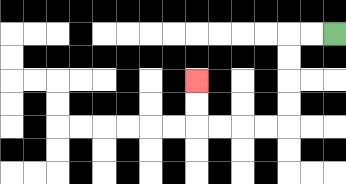{'start': '[14, 1]', 'end': '[8, 3]', 'path_directions': 'L,L,D,D,D,D,L,L,L,L,U,U', 'path_coordinates': '[[14, 1], [13, 1], [12, 1], [12, 2], [12, 3], [12, 4], [12, 5], [11, 5], [10, 5], [9, 5], [8, 5], [8, 4], [8, 3]]'}